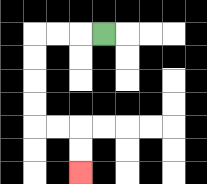{'start': '[4, 1]', 'end': '[3, 7]', 'path_directions': 'L,L,L,D,D,D,D,R,R,D,D', 'path_coordinates': '[[4, 1], [3, 1], [2, 1], [1, 1], [1, 2], [1, 3], [1, 4], [1, 5], [2, 5], [3, 5], [3, 6], [3, 7]]'}